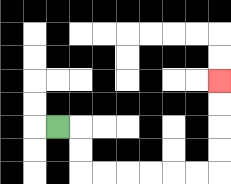{'start': '[2, 5]', 'end': '[9, 3]', 'path_directions': 'R,D,D,R,R,R,R,R,R,U,U,U,U', 'path_coordinates': '[[2, 5], [3, 5], [3, 6], [3, 7], [4, 7], [5, 7], [6, 7], [7, 7], [8, 7], [9, 7], [9, 6], [9, 5], [9, 4], [9, 3]]'}